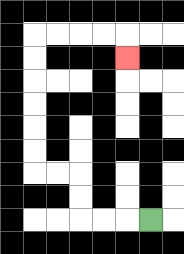{'start': '[6, 9]', 'end': '[5, 2]', 'path_directions': 'L,L,L,U,U,L,L,U,U,U,U,U,U,R,R,R,R,D', 'path_coordinates': '[[6, 9], [5, 9], [4, 9], [3, 9], [3, 8], [3, 7], [2, 7], [1, 7], [1, 6], [1, 5], [1, 4], [1, 3], [1, 2], [1, 1], [2, 1], [3, 1], [4, 1], [5, 1], [5, 2]]'}